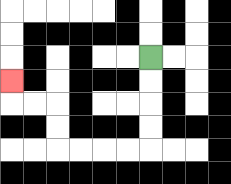{'start': '[6, 2]', 'end': '[0, 3]', 'path_directions': 'D,D,D,D,L,L,L,L,U,U,L,L,U', 'path_coordinates': '[[6, 2], [6, 3], [6, 4], [6, 5], [6, 6], [5, 6], [4, 6], [3, 6], [2, 6], [2, 5], [2, 4], [1, 4], [0, 4], [0, 3]]'}